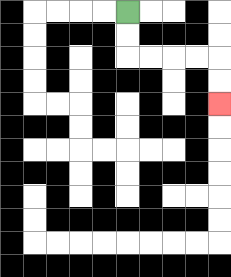{'start': '[5, 0]', 'end': '[9, 4]', 'path_directions': 'D,D,R,R,R,R,D,D', 'path_coordinates': '[[5, 0], [5, 1], [5, 2], [6, 2], [7, 2], [8, 2], [9, 2], [9, 3], [9, 4]]'}